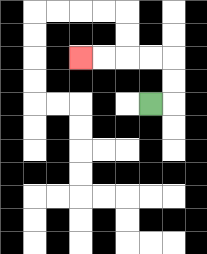{'start': '[6, 4]', 'end': '[3, 2]', 'path_directions': 'R,U,U,L,L,L,L', 'path_coordinates': '[[6, 4], [7, 4], [7, 3], [7, 2], [6, 2], [5, 2], [4, 2], [3, 2]]'}